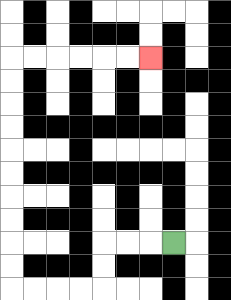{'start': '[7, 10]', 'end': '[6, 2]', 'path_directions': 'L,L,L,D,D,L,L,L,L,U,U,U,U,U,U,U,U,U,U,R,R,R,R,R,R', 'path_coordinates': '[[7, 10], [6, 10], [5, 10], [4, 10], [4, 11], [4, 12], [3, 12], [2, 12], [1, 12], [0, 12], [0, 11], [0, 10], [0, 9], [0, 8], [0, 7], [0, 6], [0, 5], [0, 4], [0, 3], [0, 2], [1, 2], [2, 2], [3, 2], [4, 2], [5, 2], [6, 2]]'}